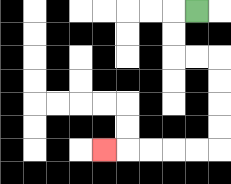{'start': '[8, 0]', 'end': '[4, 6]', 'path_directions': 'L,D,D,R,R,D,D,D,D,L,L,L,L,L', 'path_coordinates': '[[8, 0], [7, 0], [7, 1], [7, 2], [8, 2], [9, 2], [9, 3], [9, 4], [9, 5], [9, 6], [8, 6], [7, 6], [6, 6], [5, 6], [4, 6]]'}